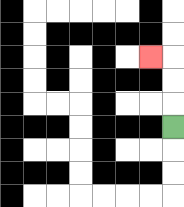{'start': '[7, 5]', 'end': '[6, 2]', 'path_directions': 'U,U,U,L', 'path_coordinates': '[[7, 5], [7, 4], [7, 3], [7, 2], [6, 2]]'}